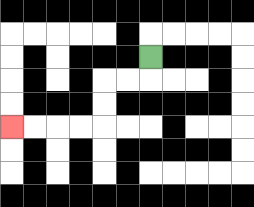{'start': '[6, 2]', 'end': '[0, 5]', 'path_directions': 'D,L,L,D,D,L,L,L,L', 'path_coordinates': '[[6, 2], [6, 3], [5, 3], [4, 3], [4, 4], [4, 5], [3, 5], [2, 5], [1, 5], [0, 5]]'}